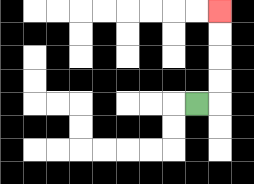{'start': '[8, 4]', 'end': '[9, 0]', 'path_directions': 'R,U,U,U,U', 'path_coordinates': '[[8, 4], [9, 4], [9, 3], [9, 2], [9, 1], [9, 0]]'}